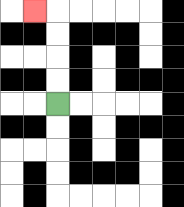{'start': '[2, 4]', 'end': '[1, 0]', 'path_directions': 'U,U,U,U,L', 'path_coordinates': '[[2, 4], [2, 3], [2, 2], [2, 1], [2, 0], [1, 0]]'}